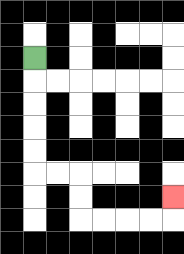{'start': '[1, 2]', 'end': '[7, 8]', 'path_directions': 'D,D,D,D,D,R,R,D,D,R,R,R,R,U', 'path_coordinates': '[[1, 2], [1, 3], [1, 4], [1, 5], [1, 6], [1, 7], [2, 7], [3, 7], [3, 8], [3, 9], [4, 9], [5, 9], [6, 9], [7, 9], [7, 8]]'}